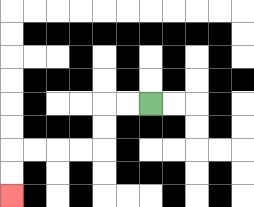{'start': '[6, 4]', 'end': '[0, 8]', 'path_directions': 'L,L,D,D,L,L,L,L,D,D', 'path_coordinates': '[[6, 4], [5, 4], [4, 4], [4, 5], [4, 6], [3, 6], [2, 6], [1, 6], [0, 6], [0, 7], [0, 8]]'}